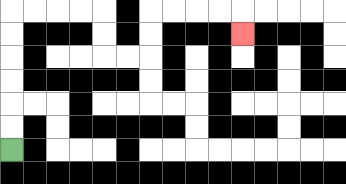{'start': '[0, 6]', 'end': '[10, 1]', 'path_directions': 'U,U,U,U,U,U,R,R,R,R,D,D,R,R,U,U,R,R,R,R,D', 'path_coordinates': '[[0, 6], [0, 5], [0, 4], [0, 3], [0, 2], [0, 1], [0, 0], [1, 0], [2, 0], [3, 0], [4, 0], [4, 1], [4, 2], [5, 2], [6, 2], [6, 1], [6, 0], [7, 0], [8, 0], [9, 0], [10, 0], [10, 1]]'}